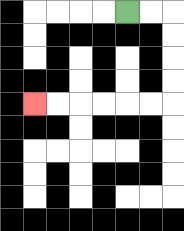{'start': '[5, 0]', 'end': '[1, 4]', 'path_directions': 'R,R,D,D,D,D,L,L,L,L,L,L', 'path_coordinates': '[[5, 0], [6, 0], [7, 0], [7, 1], [7, 2], [7, 3], [7, 4], [6, 4], [5, 4], [4, 4], [3, 4], [2, 4], [1, 4]]'}